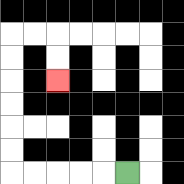{'start': '[5, 7]', 'end': '[2, 3]', 'path_directions': 'L,L,L,L,L,U,U,U,U,U,U,R,R,D,D', 'path_coordinates': '[[5, 7], [4, 7], [3, 7], [2, 7], [1, 7], [0, 7], [0, 6], [0, 5], [0, 4], [0, 3], [0, 2], [0, 1], [1, 1], [2, 1], [2, 2], [2, 3]]'}